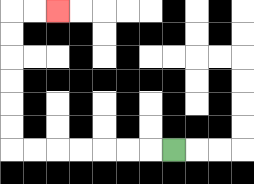{'start': '[7, 6]', 'end': '[2, 0]', 'path_directions': 'L,L,L,L,L,L,L,U,U,U,U,U,U,R,R', 'path_coordinates': '[[7, 6], [6, 6], [5, 6], [4, 6], [3, 6], [2, 6], [1, 6], [0, 6], [0, 5], [0, 4], [0, 3], [0, 2], [0, 1], [0, 0], [1, 0], [2, 0]]'}